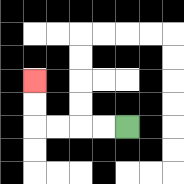{'start': '[5, 5]', 'end': '[1, 3]', 'path_directions': 'L,L,L,L,U,U', 'path_coordinates': '[[5, 5], [4, 5], [3, 5], [2, 5], [1, 5], [1, 4], [1, 3]]'}